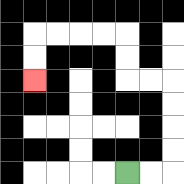{'start': '[5, 7]', 'end': '[1, 3]', 'path_directions': 'R,R,U,U,U,U,L,L,U,U,L,L,L,L,D,D', 'path_coordinates': '[[5, 7], [6, 7], [7, 7], [7, 6], [7, 5], [7, 4], [7, 3], [6, 3], [5, 3], [5, 2], [5, 1], [4, 1], [3, 1], [2, 1], [1, 1], [1, 2], [1, 3]]'}